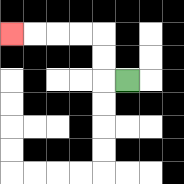{'start': '[5, 3]', 'end': '[0, 1]', 'path_directions': 'L,U,U,L,L,L,L', 'path_coordinates': '[[5, 3], [4, 3], [4, 2], [4, 1], [3, 1], [2, 1], [1, 1], [0, 1]]'}